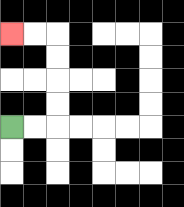{'start': '[0, 5]', 'end': '[0, 1]', 'path_directions': 'R,R,U,U,U,U,L,L', 'path_coordinates': '[[0, 5], [1, 5], [2, 5], [2, 4], [2, 3], [2, 2], [2, 1], [1, 1], [0, 1]]'}